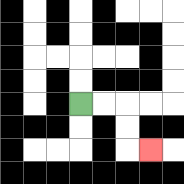{'start': '[3, 4]', 'end': '[6, 6]', 'path_directions': 'R,R,D,D,R', 'path_coordinates': '[[3, 4], [4, 4], [5, 4], [5, 5], [5, 6], [6, 6]]'}